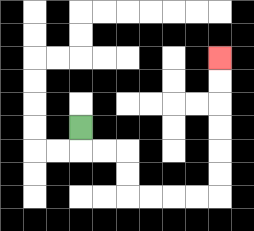{'start': '[3, 5]', 'end': '[9, 2]', 'path_directions': 'D,R,R,D,D,R,R,R,R,U,U,U,U,U,U', 'path_coordinates': '[[3, 5], [3, 6], [4, 6], [5, 6], [5, 7], [5, 8], [6, 8], [7, 8], [8, 8], [9, 8], [9, 7], [9, 6], [9, 5], [9, 4], [9, 3], [9, 2]]'}